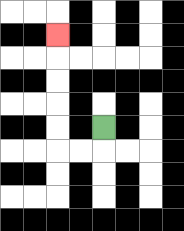{'start': '[4, 5]', 'end': '[2, 1]', 'path_directions': 'D,L,L,U,U,U,U,U', 'path_coordinates': '[[4, 5], [4, 6], [3, 6], [2, 6], [2, 5], [2, 4], [2, 3], [2, 2], [2, 1]]'}